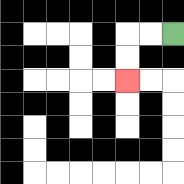{'start': '[7, 1]', 'end': '[5, 3]', 'path_directions': 'L,L,D,D', 'path_coordinates': '[[7, 1], [6, 1], [5, 1], [5, 2], [5, 3]]'}